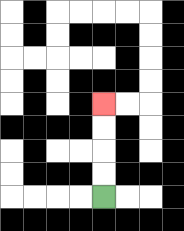{'start': '[4, 8]', 'end': '[4, 4]', 'path_directions': 'U,U,U,U', 'path_coordinates': '[[4, 8], [4, 7], [4, 6], [4, 5], [4, 4]]'}